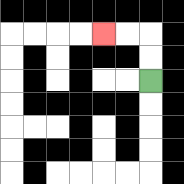{'start': '[6, 3]', 'end': '[4, 1]', 'path_directions': 'U,U,L,L', 'path_coordinates': '[[6, 3], [6, 2], [6, 1], [5, 1], [4, 1]]'}